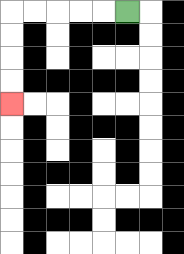{'start': '[5, 0]', 'end': '[0, 4]', 'path_directions': 'L,L,L,L,L,D,D,D,D', 'path_coordinates': '[[5, 0], [4, 0], [3, 0], [2, 0], [1, 0], [0, 0], [0, 1], [0, 2], [0, 3], [0, 4]]'}